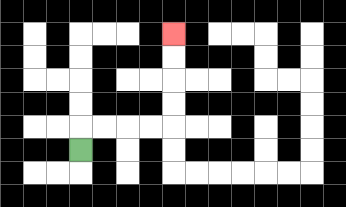{'start': '[3, 6]', 'end': '[7, 1]', 'path_directions': 'U,R,R,R,R,U,U,U,U', 'path_coordinates': '[[3, 6], [3, 5], [4, 5], [5, 5], [6, 5], [7, 5], [7, 4], [7, 3], [7, 2], [7, 1]]'}